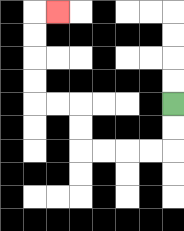{'start': '[7, 4]', 'end': '[2, 0]', 'path_directions': 'D,D,L,L,L,L,U,U,L,L,U,U,U,U,R', 'path_coordinates': '[[7, 4], [7, 5], [7, 6], [6, 6], [5, 6], [4, 6], [3, 6], [3, 5], [3, 4], [2, 4], [1, 4], [1, 3], [1, 2], [1, 1], [1, 0], [2, 0]]'}